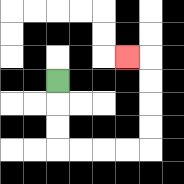{'start': '[2, 3]', 'end': '[5, 2]', 'path_directions': 'D,D,D,R,R,R,R,U,U,U,U,L', 'path_coordinates': '[[2, 3], [2, 4], [2, 5], [2, 6], [3, 6], [4, 6], [5, 6], [6, 6], [6, 5], [6, 4], [6, 3], [6, 2], [5, 2]]'}